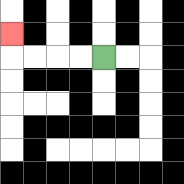{'start': '[4, 2]', 'end': '[0, 1]', 'path_directions': 'L,L,L,L,U', 'path_coordinates': '[[4, 2], [3, 2], [2, 2], [1, 2], [0, 2], [0, 1]]'}